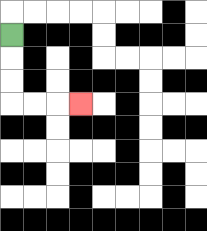{'start': '[0, 1]', 'end': '[3, 4]', 'path_directions': 'D,D,D,R,R,R', 'path_coordinates': '[[0, 1], [0, 2], [0, 3], [0, 4], [1, 4], [2, 4], [3, 4]]'}